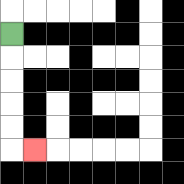{'start': '[0, 1]', 'end': '[1, 6]', 'path_directions': 'D,D,D,D,D,R', 'path_coordinates': '[[0, 1], [0, 2], [0, 3], [0, 4], [0, 5], [0, 6], [1, 6]]'}